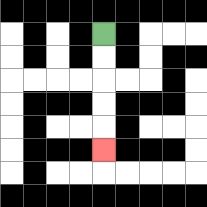{'start': '[4, 1]', 'end': '[4, 6]', 'path_directions': 'D,D,D,D,D', 'path_coordinates': '[[4, 1], [4, 2], [4, 3], [4, 4], [4, 5], [4, 6]]'}